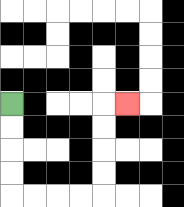{'start': '[0, 4]', 'end': '[5, 4]', 'path_directions': 'D,D,D,D,R,R,R,R,U,U,U,U,R', 'path_coordinates': '[[0, 4], [0, 5], [0, 6], [0, 7], [0, 8], [1, 8], [2, 8], [3, 8], [4, 8], [4, 7], [4, 6], [4, 5], [4, 4], [5, 4]]'}